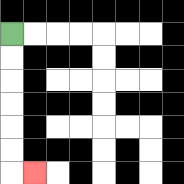{'start': '[0, 1]', 'end': '[1, 7]', 'path_directions': 'D,D,D,D,D,D,R', 'path_coordinates': '[[0, 1], [0, 2], [0, 3], [0, 4], [0, 5], [0, 6], [0, 7], [1, 7]]'}